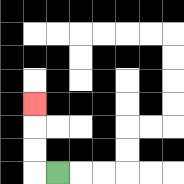{'start': '[2, 7]', 'end': '[1, 4]', 'path_directions': 'L,U,U,U', 'path_coordinates': '[[2, 7], [1, 7], [1, 6], [1, 5], [1, 4]]'}